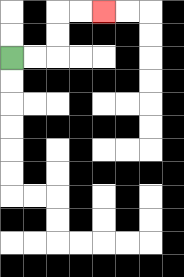{'start': '[0, 2]', 'end': '[4, 0]', 'path_directions': 'R,R,U,U,R,R', 'path_coordinates': '[[0, 2], [1, 2], [2, 2], [2, 1], [2, 0], [3, 0], [4, 0]]'}